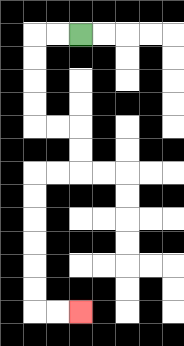{'start': '[3, 1]', 'end': '[3, 13]', 'path_directions': 'L,L,D,D,D,D,R,R,D,D,L,L,D,D,D,D,D,D,R,R', 'path_coordinates': '[[3, 1], [2, 1], [1, 1], [1, 2], [1, 3], [1, 4], [1, 5], [2, 5], [3, 5], [3, 6], [3, 7], [2, 7], [1, 7], [1, 8], [1, 9], [1, 10], [1, 11], [1, 12], [1, 13], [2, 13], [3, 13]]'}